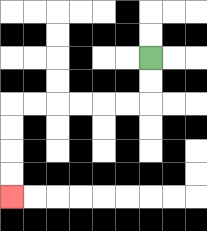{'start': '[6, 2]', 'end': '[0, 8]', 'path_directions': 'D,D,L,L,L,L,L,L,D,D,D,D', 'path_coordinates': '[[6, 2], [6, 3], [6, 4], [5, 4], [4, 4], [3, 4], [2, 4], [1, 4], [0, 4], [0, 5], [0, 6], [0, 7], [0, 8]]'}